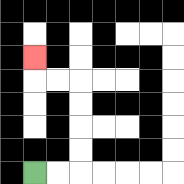{'start': '[1, 7]', 'end': '[1, 2]', 'path_directions': 'R,R,U,U,U,U,L,L,U', 'path_coordinates': '[[1, 7], [2, 7], [3, 7], [3, 6], [3, 5], [3, 4], [3, 3], [2, 3], [1, 3], [1, 2]]'}